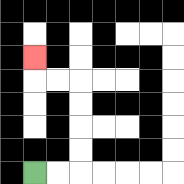{'start': '[1, 7]', 'end': '[1, 2]', 'path_directions': 'R,R,U,U,U,U,L,L,U', 'path_coordinates': '[[1, 7], [2, 7], [3, 7], [3, 6], [3, 5], [3, 4], [3, 3], [2, 3], [1, 3], [1, 2]]'}